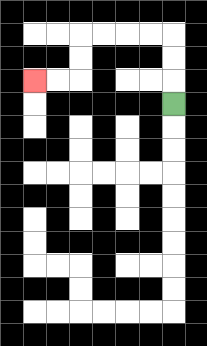{'start': '[7, 4]', 'end': '[1, 3]', 'path_directions': 'U,U,U,L,L,L,L,D,D,L,L', 'path_coordinates': '[[7, 4], [7, 3], [7, 2], [7, 1], [6, 1], [5, 1], [4, 1], [3, 1], [3, 2], [3, 3], [2, 3], [1, 3]]'}